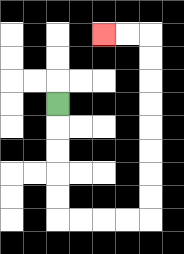{'start': '[2, 4]', 'end': '[4, 1]', 'path_directions': 'D,D,D,D,D,R,R,R,R,U,U,U,U,U,U,U,U,L,L', 'path_coordinates': '[[2, 4], [2, 5], [2, 6], [2, 7], [2, 8], [2, 9], [3, 9], [4, 9], [5, 9], [6, 9], [6, 8], [6, 7], [6, 6], [6, 5], [6, 4], [6, 3], [6, 2], [6, 1], [5, 1], [4, 1]]'}